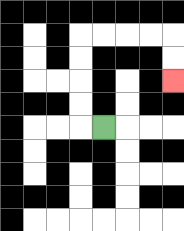{'start': '[4, 5]', 'end': '[7, 3]', 'path_directions': 'L,U,U,U,U,R,R,R,R,D,D', 'path_coordinates': '[[4, 5], [3, 5], [3, 4], [3, 3], [3, 2], [3, 1], [4, 1], [5, 1], [6, 1], [7, 1], [7, 2], [7, 3]]'}